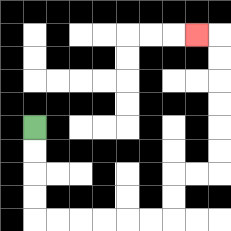{'start': '[1, 5]', 'end': '[8, 1]', 'path_directions': 'D,D,D,D,R,R,R,R,R,R,U,U,R,R,U,U,U,U,U,U,L', 'path_coordinates': '[[1, 5], [1, 6], [1, 7], [1, 8], [1, 9], [2, 9], [3, 9], [4, 9], [5, 9], [6, 9], [7, 9], [7, 8], [7, 7], [8, 7], [9, 7], [9, 6], [9, 5], [9, 4], [9, 3], [9, 2], [9, 1], [8, 1]]'}